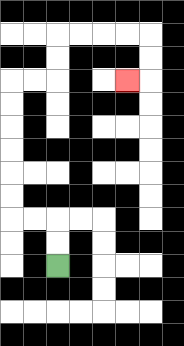{'start': '[2, 11]', 'end': '[5, 3]', 'path_directions': 'U,U,L,L,U,U,U,U,U,U,R,R,U,U,R,R,R,R,D,D,L', 'path_coordinates': '[[2, 11], [2, 10], [2, 9], [1, 9], [0, 9], [0, 8], [0, 7], [0, 6], [0, 5], [0, 4], [0, 3], [1, 3], [2, 3], [2, 2], [2, 1], [3, 1], [4, 1], [5, 1], [6, 1], [6, 2], [6, 3], [5, 3]]'}